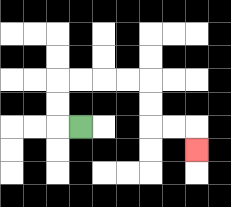{'start': '[3, 5]', 'end': '[8, 6]', 'path_directions': 'L,U,U,R,R,R,R,D,D,R,R,D', 'path_coordinates': '[[3, 5], [2, 5], [2, 4], [2, 3], [3, 3], [4, 3], [5, 3], [6, 3], [6, 4], [6, 5], [7, 5], [8, 5], [8, 6]]'}